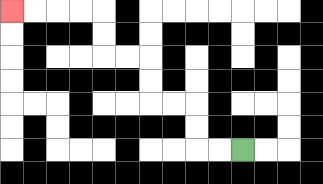{'start': '[10, 6]', 'end': '[0, 0]', 'path_directions': 'L,L,U,U,L,L,U,U,L,L,U,U,L,L,L,L', 'path_coordinates': '[[10, 6], [9, 6], [8, 6], [8, 5], [8, 4], [7, 4], [6, 4], [6, 3], [6, 2], [5, 2], [4, 2], [4, 1], [4, 0], [3, 0], [2, 0], [1, 0], [0, 0]]'}